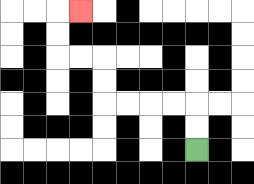{'start': '[8, 6]', 'end': '[3, 0]', 'path_directions': 'U,U,L,L,L,L,U,U,L,L,U,U,R', 'path_coordinates': '[[8, 6], [8, 5], [8, 4], [7, 4], [6, 4], [5, 4], [4, 4], [4, 3], [4, 2], [3, 2], [2, 2], [2, 1], [2, 0], [3, 0]]'}